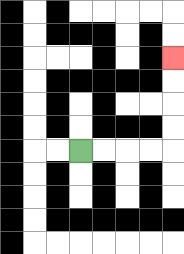{'start': '[3, 6]', 'end': '[7, 2]', 'path_directions': 'R,R,R,R,U,U,U,U', 'path_coordinates': '[[3, 6], [4, 6], [5, 6], [6, 6], [7, 6], [7, 5], [7, 4], [7, 3], [7, 2]]'}